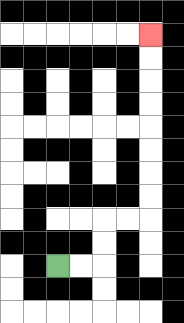{'start': '[2, 11]', 'end': '[6, 1]', 'path_directions': 'R,R,U,U,R,R,U,U,U,U,U,U,U,U', 'path_coordinates': '[[2, 11], [3, 11], [4, 11], [4, 10], [4, 9], [5, 9], [6, 9], [6, 8], [6, 7], [6, 6], [6, 5], [6, 4], [6, 3], [6, 2], [6, 1]]'}